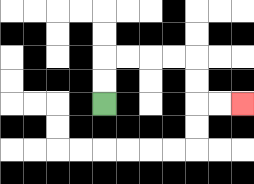{'start': '[4, 4]', 'end': '[10, 4]', 'path_directions': 'U,U,R,R,R,R,D,D,R,R', 'path_coordinates': '[[4, 4], [4, 3], [4, 2], [5, 2], [6, 2], [7, 2], [8, 2], [8, 3], [8, 4], [9, 4], [10, 4]]'}